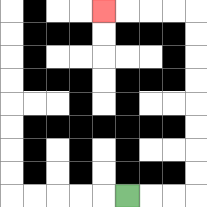{'start': '[5, 8]', 'end': '[4, 0]', 'path_directions': 'R,R,R,U,U,U,U,U,U,U,U,L,L,L,L', 'path_coordinates': '[[5, 8], [6, 8], [7, 8], [8, 8], [8, 7], [8, 6], [8, 5], [8, 4], [8, 3], [8, 2], [8, 1], [8, 0], [7, 0], [6, 0], [5, 0], [4, 0]]'}